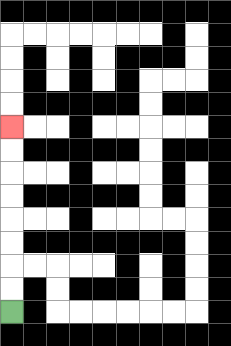{'start': '[0, 13]', 'end': '[0, 5]', 'path_directions': 'U,U,U,U,U,U,U,U', 'path_coordinates': '[[0, 13], [0, 12], [0, 11], [0, 10], [0, 9], [0, 8], [0, 7], [0, 6], [0, 5]]'}